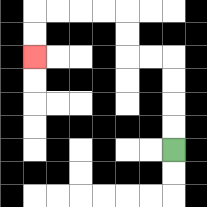{'start': '[7, 6]', 'end': '[1, 2]', 'path_directions': 'U,U,U,U,L,L,U,U,L,L,L,L,D,D', 'path_coordinates': '[[7, 6], [7, 5], [7, 4], [7, 3], [7, 2], [6, 2], [5, 2], [5, 1], [5, 0], [4, 0], [3, 0], [2, 0], [1, 0], [1, 1], [1, 2]]'}